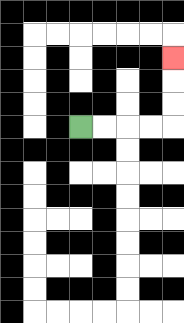{'start': '[3, 5]', 'end': '[7, 2]', 'path_directions': 'R,R,R,R,U,U,U', 'path_coordinates': '[[3, 5], [4, 5], [5, 5], [6, 5], [7, 5], [7, 4], [7, 3], [7, 2]]'}